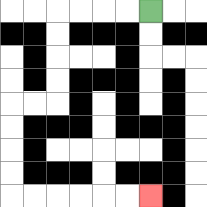{'start': '[6, 0]', 'end': '[6, 8]', 'path_directions': 'L,L,L,L,D,D,D,D,L,L,D,D,D,D,R,R,R,R,R,R', 'path_coordinates': '[[6, 0], [5, 0], [4, 0], [3, 0], [2, 0], [2, 1], [2, 2], [2, 3], [2, 4], [1, 4], [0, 4], [0, 5], [0, 6], [0, 7], [0, 8], [1, 8], [2, 8], [3, 8], [4, 8], [5, 8], [6, 8]]'}